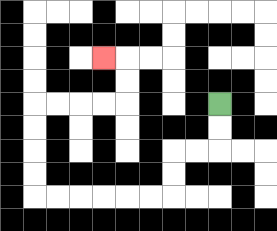{'start': '[9, 4]', 'end': '[4, 2]', 'path_directions': 'D,D,L,L,D,D,L,L,L,L,L,L,U,U,U,U,R,R,R,R,U,U,L', 'path_coordinates': '[[9, 4], [9, 5], [9, 6], [8, 6], [7, 6], [7, 7], [7, 8], [6, 8], [5, 8], [4, 8], [3, 8], [2, 8], [1, 8], [1, 7], [1, 6], [1, 5], [1, 4], [2, 4], [3, 4], [4, 4], [5, 4], [5, 3], [5, 2], [4, 2]]'}